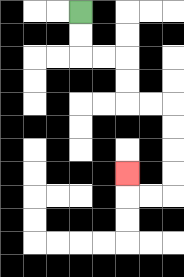{'start': '[3, 0]', 'end': '[5, 7]', 'path_directions': 'D,D,R,R,D,D,R,R,D,D,D,D,L,L,U', 'path_coordinates': '[[3, 0], [3, 1], [3, 2], [4, 2], [5, 2], [5, 3], [5, 4], [6, 4], [7, 4], [7, 5], [7, 6], [7, 7], [7, 8], [6, 8], [5, 8], [5, 7]]'}